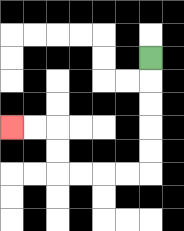{'start': '[6, 2]', 'end': '[0, 5]', 'path_directions': 'D,D,D,D,D,L,L,L,L,U,U,L,L', 'path_coordinates': '[[6, 2], [6, 3], [6, 4], [6, 5], [6, 6], [6, 7], [5, 7], [4, 7], [3, 7], [2, 7], [2, 6], [2, 5], [1, 5], [0, 5]]'}